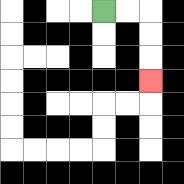{'start': '[4, 0]', 'end': '[6, 3]', 'path_directions': 'R,R,D,D,D', 'path_coordinates': '[[4, 0], [5, 0], [6, 0], [6, 1], [6, 2], [6, 3]]'}